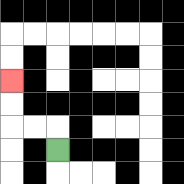{'start': '[2, 6]', 'end': '[0, 3]', 'path_directions': 'U,L,L,U,U', 'path_coordinates': '[[2, 6], [2, 5], [1, 5], [0, 5], [0, 4], [0, 3]]'}